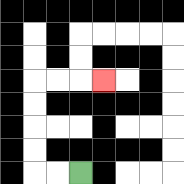{'start': '[3, 7]', 'end': '[4, 3]', 'path_directions': 'L,L,U,U,U,U,R,R,R', 'path_coordinates': '[[3, 7], [2, 7], [1, 7], [1, 6], [1, 5], [1, 4], [1, 3], [2, 3], [3, 3], [4, 3]]'}